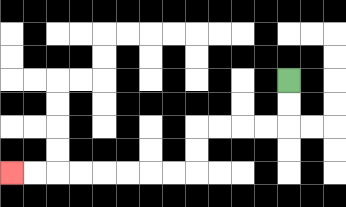{'start': '[12, 3]', 'end': '[0, 7]', 'path_directions': 'D,D,L,L,L,L,D,D,L,L,L,L,L,L,L,L', 'path_coordinates': '[[12, 3], [12, 4], [12, 5], [11, 5], [10, 5], [9, 5], [8, 5], [8, 6], [8, 7], [7, 7], [6, 7], [5, 7], [4, 7], [3, 7], [2, 7], [1, 7], [0, 7]]'}